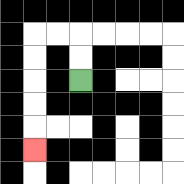{'start': '[3, 3]', 'end': '[1, 6]', 'path_directions': 'U,U,L,L,D,D,D,D,D', 'path_coordinates': '[[3, 3], [3, 2], [3, 1], [2, 1], [1, 1], [1, 2], [1, 3], [1, 4], [1, 5], [1, 6]]'}